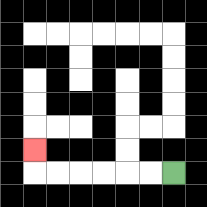{'start': '[7, 7]', 'end': '[1, 6]', 'path_directions': 'L,L,L,L,L,L,U', 'path_coordinates': '[[7, 7], [6, 7], [5, 7], [4, 7], [3, 7], [2, 7], [1, 7], [1, 6]]'}